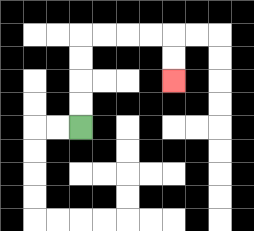{'start': '[3, 5]', 'end': '[7, 3]', 'path_directions': 'U,U,U,U,R,R,R,R,D,D', 'path_coordinates': '[[3, 5], [3, 4], [3, 3], [3, 2], [3, 1], [4, 1], [5, 1], [6, 1], [7, 1], [7, 2], [7, 3]]'}